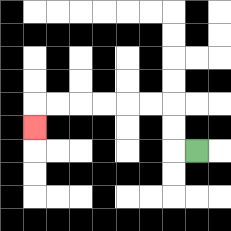{'start': '[8, 6]', 'end': '[1, 5]', 'path_directions': 'L,U,U,L,L,L,L,L,L,D', 'path_coordinates': '[[8, 6], [7, 6], [7, 5], [7, 4], [6, 4], [5, 4], [4, 4], [3, 4], [2, 4], [1, 4], [1, 5]]'}